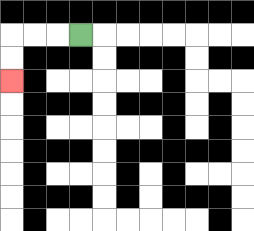{'start': '[3, 1]', 'end': '[0, 3]', 'path_directions': 'L,L,L,D,D', 'path_coordinates': '[[3, 1], [2, 1], [1, 1], [0, 1], [0, 2], [0, 3]]'}